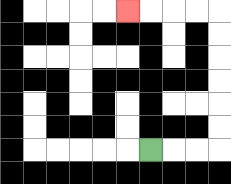{'start': '[6, 6]', 'end': '[5, 0]', 'path_directions': 'R,R,R,U,U,U,U,U,U,L,L,L,L', 'path_coordinates': '[[6, 6], [7, 6], [8, 6], [9, 6], [9, 5], [9, 4], [9, 3], [9, 2], [9, 1], [9, 0], [8, 0], [7, 0], [6, 0], [5, 0]]'}